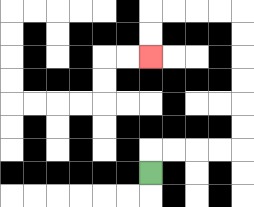{'start': '[6, 7]', 'end': '[6, 2]', 'path_directions': 'U,R,R,R,R,U,U,U,U,U,U,L,L,L,L,D,D', 'path_coordinates': '[[6, 7], [6, 6], [7, 6], [8, 6], [9, 6], [10, 6], [10, 5], [10, 4], [10, 3], [10, 2], [10, 1], [10, 0], [9, 0], [8, 0], [7, 0], [6, 0], [6, 1], [6, 2]]'}